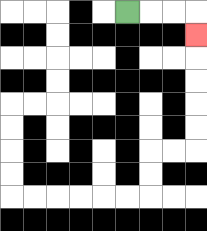{'start': '[5, 0]', 'end': '[8, 1]', 'path_directions': 'R,R,R,D', 'path_coordinates': '[[5, 0], [6, 0], [7, 0], [8, 0], [8, 1]]'}